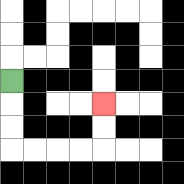{'start': '[0, 3]', 'end': '[4, 4]', 'path_directions': 'D,D,D,R,R,R,R,U,U', 'path_coordinates': '[[0, 3], [0, 4], [0, 5], [0, 6], [1, 6], [2, 6], [3, 6], [4, 6], [4, 5], [4, 4]]'}